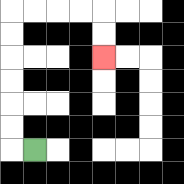{'start': '[1, 6]', 'end': '[4, 2]', 'path_directions': 'L,U,U,U,U,U,U,R,R,R,R,D,D', 'path_coordinates': '[[1, 6], [0, 6], [0, 5], [0, 4], [0, 3], [0, 2], [0, 1], [0, 0], [1, 0], [2, 0], [3, 0], [4, 0], [4, 1], [4, 2]]'}